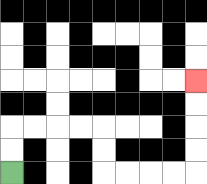{'start': '[0, 7]', 'end': '[8, 3]', 'path_directions': 'U,U,R,R,R,R,D,D,R,R,R,R,U,U,U,U', 'path_coordinates': '[[0, 7], [0, 6], [0, 5], [1, 5], [2, 5], [3, 5], [4, 5], [4, 6], [4, 7], [5, 7], [6, 7], [7, 7], [8, 7], [8, 6], [8, 5], [8, 4], [8, 3]]'}